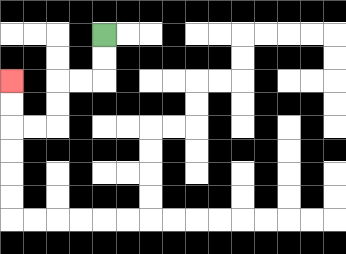{'start': '[4, 1]', 'end': '[0, 3]', 'path_directions': 'D,D,L,L,D,D,L,L,U,U', 'path_coordinates': '[[4, 1], [4, 2], [4, 3], [3, 3], [2, 3], [2, 4], [2, 5], [1, 5], [0, 5], [0, 4], [0, 3]]'}